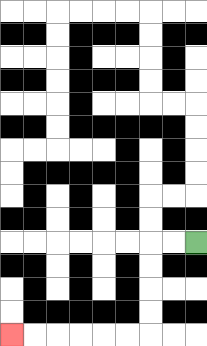{'start': '[8, 10]', 'end': '[0, 14]', 'path_directions': 'L,L,D,D,D,D,L,L,L,L,L,L', 'path_coordinates': '[[8, 10], [7, 10], [6, 10], [6, 11], [6, 12], [6, 13], [6, 14], [5, 14], [4, 14], [3, 14], [2, 14], [1, 14], [0, 14]]'}